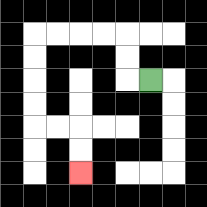{'start': '[6, 3]', 'end': '[3, 7]', 'path_directions': 'L,U,U,L,L,L,L,D,D,D,D,R,R,D,D', 'path_coordinates': '[[6, 3], [5, 3], [5, 2], [5, 1], [4, 1], [3, 1], [2, 1], [1, 1], [1, 2], [1, 3], [1, 4], [1, 5], [2, 5], [3, 5], [3, 6], [3, 7]]'}